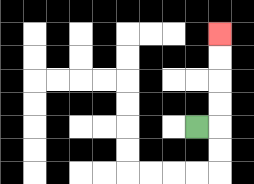{'start': '[8, 5]', 'end': '[9, 1]', 'path_directions': 'R,U,U,U,U', 'path_coordinates': '[[8, 5], [9, 5], [9, 4], [9, 3], [9, 2], [9, 1]]'}